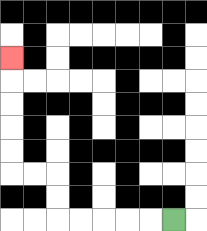{'start': '[7, 9]', 'end': '[0, 2]', 'path_directions': 'L,L,L,L,L,U,U,L,L,U,U,U,U,U', 'path_coordinates': '[[7, 9], [6, 9], [5, 9], [4, 9], [3, 9], [2, 9], [2, 8], [2, 7], [1, 7], [0, 7], [0, 6], [0, 5], [0, 4], [0, 3], [0, 2]]'}